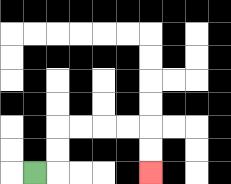{'start': '[1, 7]', 'end': '[6, 7]', 'path_directions': 'R,U,U,R,R,R,R,D,D', 'path_coordinates': '[[1, 7], [2, 7], [2, 6], [2, 5], [3, 5], [4, 5], [5, 5], [6, 5], [6, 6], [6, 7]]'}